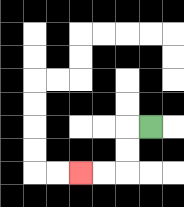{'start': '[6, 5]', 'end': '[3, 7]', 'path_directions': 'L,D,D,L,L', 'path_coordinates': '[[6, 5], [5, 5], [5, 6], [5, 7], [4, 7], [3, 7]]'}